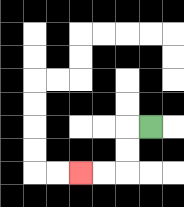{'start': '[6, 5]', 'end': '[3, 7]', 'path_directions': 'L,D,D,L,L', 'path_coordinates': '[[6, 5], [5, 5], [5, 6], [5, 7], [4, 7], [3, 7]]'}